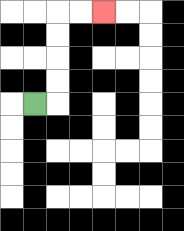{'start': '[1, 4]', 'end': '[4, 0]', 'path_directions': 'R,U,U,U,U,R,R', 'path_coordinates': '[[1, 4], [2, 4], [2, 3], [2, 2], [2, 1], [2, 0], [3, 0], [4, 0]]'}